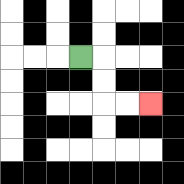{'start': '[3, 2]', 'end': '[6, 4]', 'path_directions': 'R,D,D,R,R', 'path_coordinates': '[[3, 2], [4, 2], [4, 3], [4, 4], [5, 4], [6, 4]]'}